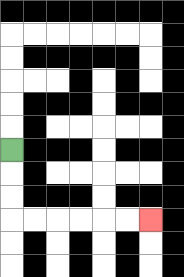{'start': '[0, 6]', 'end': '[6, 9]', 'path_directions': 'D,D,D,R,R,R,R,R,R', 'path_coordinates': '[[0, 6], [0, 7], [0, 8], [0, 9], [1, 9], [2, 9], [3, 9], [4, 9], [5, 9], [6, 9]]'}